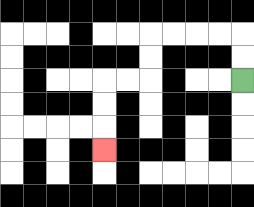{'start': '[10, 3]', 'end': '[4, 6]', 'path_directions': 'U,U,L,L,L,L,D,D,L,L,D,D,D', 'path_coordinates': '[[10, 3], [10, 2], [10, 1], [9, 1], [8, 1], [7, 1], [6, 1], [6, 2], [6, 3], [5, 3], [4, 3], [4, 4], [4, 5], [4, 6]]'}